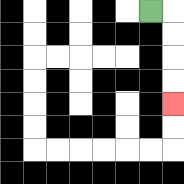{'start': '[6, 0]', 'end': '[7, 4]', 'path_directions': 'R,D,D,D,D', 'path_coordinates': '[[6, 0], [7, 0], [7, 1], [7, 2], [7, 3], [7, 4]]'}